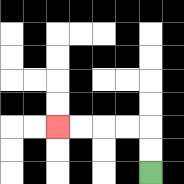{'start': '[6, 7]', 'end': '[2, 5]', 'path_directions': 'U,U,L,L,L,L', 'path_coordinates': '[[6, 7], [6, 6], [6, 5], [5, 5], [4, 5], [3, 5], [2, 5]]'}